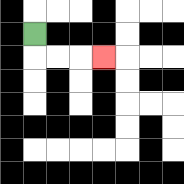{'start': '[1, 1]', 'end': '[4, 2]', 'path_directions': 'D,R,R,R', 'path_coordinates': '[[1, 1], [1, 2], [2, 2], [3, 2], [4, 2]]'}